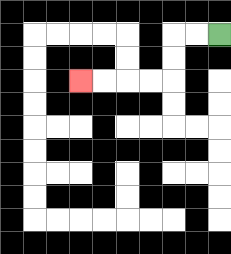{'start': '[9, 1]', 'end': '[3, 3]', 'path_directions': 'L,L,D,D,L,L,L,L', 'path_coordinates': '[[9, 1], [8, 1], [7, 1], [7, 2], [7, 3], [6, 3], [5, 3], [4, 3], [3, 3]]'}